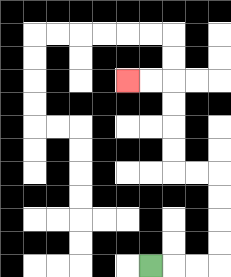{'start': '[6, 11]', 'end': '[5, 3]', 'path_directions': 'R,R,R,U,U,U,U,L,L,U,U,U,U,L,L', 'path_coordinates': '[[6, 11], [7, 11], [8, 11], [9, 11], [9, 10], [9, 9], [9, 8], [9, 7], [8, 7], [7, 7], [7, 6], [7, 5], [7, 4], [7, 3], [6, 3], [5, 3]]'}